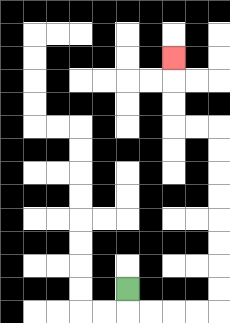{'start': '[5, 12]', 'end': '[7, 2]', 'path_directions': 'D,R,R,R,R,U,U,U,U,U,U,U,U,L,L,U,U,U', 'path_coordinates': '[[5, 12], [5, 13], [6, 13], [7, 13], [8, 13], [9, 13], [9, 12], [9, 11], [9, 10], [9, 9], [9, 8], [9, 7], [9, 6], [9, 5], [8, 5], [7, 5], [7, 4], [7, 3], [7, 2]]'}